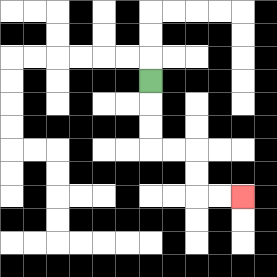{'start': '[6, 3]', 'end': '[10, 8]', 'path_directions': 'D,D,D,R,R,D,D,R,R', 'path_coordinates': '[[6, 3], [6, 4], [6, 5], [6, 6], [7, 6], [8, 6], [8, 7], [8, 8], [9, 8], [10, 8]]'}